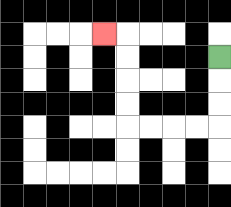{'start': '[9, 2]', 'end': '[4, 1]', 'path_directions': 'D,D,D,L,L,L,L,U,U,U,U,L', 'path_coordinates': '[[9, 2], [9, 3], [9, 4], [9, 5], [8, 5], [7, 5], [6, 5], [5, 5], [5, 4], [5, 3], [5, 2], [5, 1], [4, 1]]'}